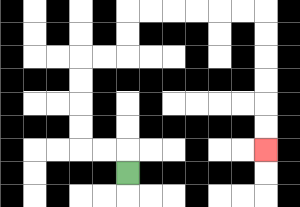{'start': '[5, 7]', 'end': '[11, 6]', 'path_directions': 'U,L,L,U,U,U,U,R,R,U,U,R,R,R,R,R,R,D,D,D,D,D,D', 'path_coordinates': '[[5, 7], [5, 6], [4, 6], [3, 6], [3, 5], [3, 4], [3, 3], [3, 2], [4, 2], [5, 2], [5, 1], [5, 0], [6, 0], [7, 0], [8, 0], [9, 0], [10, 0], [11, 0], [11, 1], [11, 2], [11, 3], [11, 4], [11, 5], [11, 6]]'}